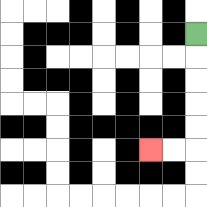{'start': '[8, 1]', 'end': '[6, 6]', 'path_directions': 'D,D,D,D,D,L,L', 'path_coordinates': '[[8, 1], [8, 2], [8, 3], [8, 4], [8, 5], [8, 6], [7, 6], [6, 6]]'}